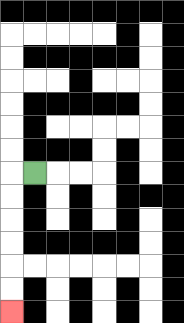{'start': '[1, 7]', 'end': '[0, 13]', 'path_directions': 'L,D,D,D,D,D,D', 'path_coordinates': '[[1, 7], [0, 7], [0, 8], [0, 9], [0, 10], [0, 11], [0, 12], [0, 13]]'}